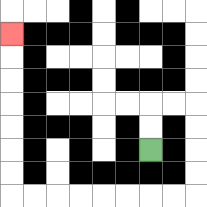{'start': '[6, 6]', 'end': '[0, 1]', 'path_directions': 'U,U,R,R,D,D,D,D,L,L,L,L,L,L,L,L,U,U,U,U,U,U,U', 'path_coordinates': '[[6, 6], [6, 5], [6, 4], [7, 4], [8, 4], [8, 5], [8, 6], [8, 7], [8, 8], [7, 8], [6, 8], [5, 8], [4, 8], [3, 8], [2, 8], [1, 8], [0, 8], [0, 7], [0, 6], [0, 5], [0, 4], [0, 3], [0, 2], [0, 1]]'}